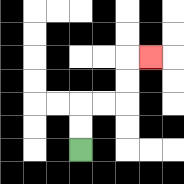{'start': '[3, 6]', 'end': '[6, 2]', 'path_directions': 'U,U,R,R,U,U,R', 'path_coordinates': '[[3, 6], [3, 5], [3, 4], [4, 4], [5, 4], [5, 3], [5, 2], [6, 2]]'}